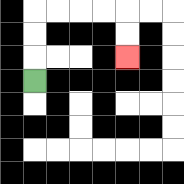{'start': '[1, 3]', 'end': '[5, 2]', 'path_directions': 'U,U,U,R,R,R,R,D,D', 'path_coordinates': '[[1, 3], [1, 2], [1, 1], [1, 0], [2, 0], [3, 0], [4, 0], [5, 0], [5, 1], [5, 2]]'}